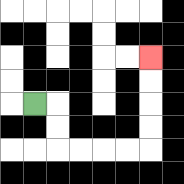{'start': '[1, 4]', 'end': '[6, 2]', 'path_directions': 'R,D,D,R,R,R,R,U,U,U,U', 'path_coordinates': '[[1, 4], [2, 4], [2, 5], [2, 6], [3, 6], [4, 6], [5, 6], [6, 6], [6, 5], [6, 4], [6, 3], [6, 2]]'}